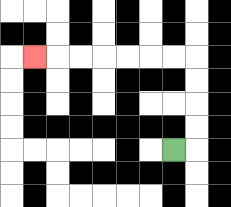{'start': '[7, 6]', 'end': '[1, 2]', 'path_directions': 'R,U,U,U,U,L,L,L,L,L,L,L', 'path_coordinates': '[[7, 6], [8, 6], [8, 5], [8, 4], [8, 3], [8, 2], [7, 2], [6, 2], [5, 2], [4, 2], [3, 2], [2, 2], [1, 2]]'}